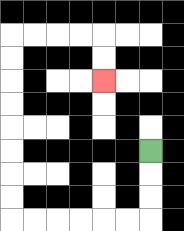{'start': '[6, 6]', 'end': '[4, 3]', 'path_directions': 'D,D,D,L,L,L,L,L,L,U,U,U,U,U,U,U,U,R,R,R,R,D,D', 'path_coordinates': '[[6, 6], [6, 7], [6, 8], [6, 9], [5, 9], [4, 9], [3, 9], [2, 9], [1, 9], [0, 9], [0, 8], [0, 7], [0, 6], [0, 5], [0, 4], [0, 3], [0, 2], [0, 1], [1, 1], [2, 1], [3, 1], [4, 1], [4, 2], [4, 3]]'}